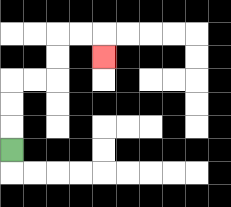{'start': '[0, 6]', 'end': '[4, 2]', 'path_directions': 'U,U,U,R,R,U,U,R,R,D', 'path_coordinates': '[[0, 6], [0, 5], [0, 4], [0, 3], [1, 3], [2, 3], [2, 2], [2, 1], [3, 1], [4, 1], [4, 2]]'}